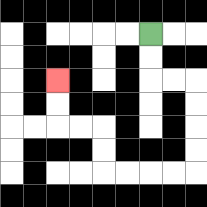{'start': '[6, 1]', 'end': '[2, 3]', 'path_directions': 'D,D,R,R,D,D,D,D,L,L,L,L,U,U,L,L,U,U', 'path_coordinates': '[[6, 1], [6, 2], [6, 3], [7, 3], [8, 3], [8, 4], [8, 5], [8, 6], [8, 7], [7, 7], [6, 7], [5, 7], [4, 7], [4, 6], [4, 5], [3, 5], [2, 5], [2, 4], [2, 3]]'}